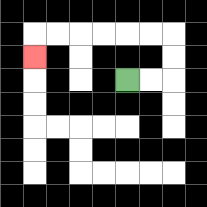{'start': '[5, 3]', 'end': '[1, 2]', 'path_directions': 'R,R,U,U,L,L,L,L,L,L,D', 'path_coordinates': '[[5, 3], [6, 3], [7, 3], [7, 2], [7, 1], [6, 1], [5, 1], [4, 1], [3, 1], [2, 1], [1, 1], [1, 2]]'}